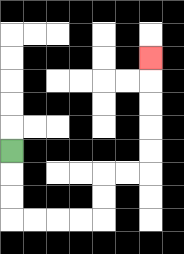{'start': '[0, 6]', 'end': '[6, 2]', 'path_directions': 'D,D,D,R,R,R,R,U,U,R,R,U,U,U,U,U', 'path_coordinates': '[[0, 6], [0, 7], [0, 8], [0, 9], [1, 9], [2, 9], [3, 9], [4, 9], [4, 8], [4, 7], [5, 7], [6, 7], [6, 6], [6, 5], [6, 4], [6, 3], [6, 2]]'}